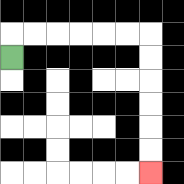{'start': '[0, 2]', 'end': '[6, 7]', 'path_directions': 'U,R,R,R,R,R,R,D,D,D,D,D,D', 'path_coordinates': '[[0, 2], [0, 1], [1, 1], [2, 1], [3, 1], [4, 1], [5, 1], [6, 1], [6, 2], [6, 3], [6, 4], [6, 5], [6, 6], [6, 7]]'}